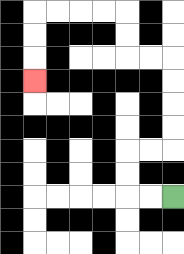{'start': '[7, 8]', 'end': '[1, 3]', 'path_directions': 'L,L,U,U,R,R,U,U,U,U,L,L,U,U,L,L,L,L,D,D,D', 'path_coordinates': '[[7, 8], [6, 8], [5, 8], [5, 7], [5, 6], [6, 6], [7, 6], [7, 5], [7, 4], [7, 3], [7, 2], [6, 2], [5, 2], [5, 1], [5, 0], [4, 0], [3, 0], [2, 0], [1, 0], [1, 1], [1, 2], [1, 3]]'}